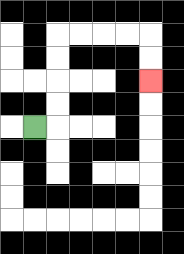{'start': '[1, 5]', 'end': '[6, 3]', 'path_directions': 'R,U,U,U,U,R,R,R,R,D,D', 'path_coordinates': '[[1, 5], [2, 5], [2, 4], [2, 3], [2, 2], [2, 1], [3, 1], [4, 1], [5, 1], [6, 1], [6, 2], [6, 3]]'}